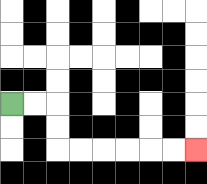{'start': '[0, 4]', 'end': '[8, 6]', 'path_directions': 'R,R,D,D,R,R,R,R,R,R', 'path_coordinates': '[[0, 4], [1, 4], [2, 4], [2, 5], [2, 6], [3, 6], [4, 6], [5, 6], [6, 6], [7, 6], [8, 6]]'}